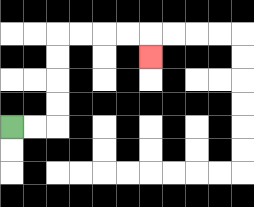{'start': '[0, 5]', 'end': '[6, 2]', 'path_directions': 'R,R,U,U,U,U,R,R,R,R,D', 'path_coordinates': '[[0, 5], [1, 5], [2, 5], [2, 4], [2, 3], [2, 2], [2, 1], [3, 1], [4, 1], [5, 1], [6, 1], [6, 2]]'}